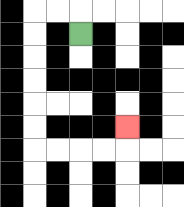{'start': '[3, 1]', 'end': '[5, 5]', 'path_directions': 'U,L,L,D,D,D,D,D,D,R,R,R,R,U', 'path_coordinates': '[[3, 1], [3, 0], [2, 0], [1, 0], [1, 1], [1, 2], [1, 3], [1, 4], [1, 5], [1, 6], [2, 6], [3, 6], [4, 6], [5, 6], [5, 5]]'}